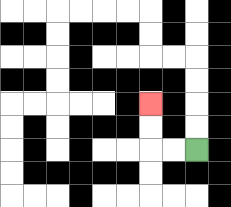{'start': '[8, 6]', 'end': '[6, 4]', 'path_directions': 'L,L,U,U', 'path_coordinates': '[[8, 6], [7, 6], [6, 6], [6, 5], [6, 4]]'}